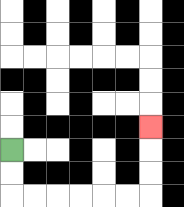{'start': '[0, 6]', 'end': '[6, 5]', 'path_directions': 'D,D,R,R,R,R,R,R,U,U,U', 'path_coordinates': '[[0, 6], [0, 7], [0, 8], [1, 8], [2, 8], [3, 8], [4, 8], [5, 8], [6, 8], [6, 7], [6, 6], [6, 5]]'}